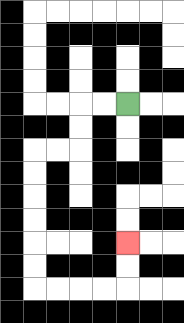{'start': '[5, 4]', 'end': '[5, 10]', 'path_directions': 'L,L,D,D,L,L,D,D,D,D,D,D,R,R,R,R,U,U', 'path_coordinates': '[[5, 4], [4, 4], [3, 4], [3, 5], [3, 6], [2, 6], [1, 6], [1, 7], [1, 8], [1, 9], [1, 10], [1, 11], [1, 12], [2, 12], [3, 12], [4, 12], [5, 12], [5, 11], [5, 10]]'}